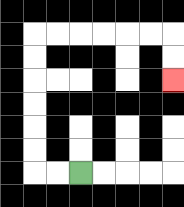{'start': '[3, 7]', 'end': '[7, 3]', 'path_directions': 'L,L,U,U,U,U,U,U,R,R,R,R,R,R,D,D', 'path_coordinates': '[[3, 7], [2, 7], [1, 7], [1, 6], [1, 5], [1, 4], [1, 3], [1, 2], [1, 1], [2, 1], [3, 1], [4, 1], [5, 1], [6, 1], [7, 1], [7, 2], [7, 3]]'}